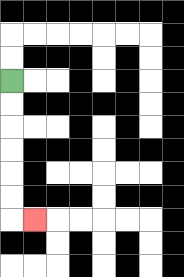{'start': '[0, 3]', 'end': '[1, 9]', 'path_directions': 'D,D,D,D,D,D,R', 'path_coordinates': '[[0, 3], [0, 4], [0, 5], [0, 6], [0, 7], [0, 8], [0, 9], [1, 9]]'}